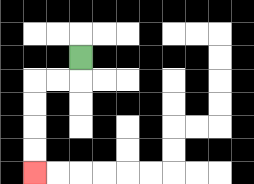{'start': '[3, 2]', 'end': '[1, 7]', 'path_directions': 'D,L,L,D,D,D,D', 'path_coordinates': '[[3, 2], [3, 3], [2, 3], [1, 3], [1, 4], [1, 5], [1, 6], [1, 7]]'}